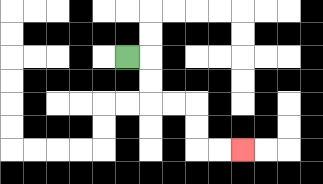{'start': '[5, 2]', 'end': '[10, 6]', 'path_directions': 'R,D,D,R,R,D,D,R,R', 'path_coordinates': '[[5, 2], [6, 2], [6, 3], [6, 4], [7, 4], [8, 4], [8, 5], [8, 6], [9, 6], [10, 6]]'}